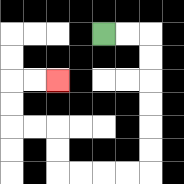{'start': '[4, 1]', 'end': '[2, 3]', 'path_directions': 'R,R,D,D,D,D,D,D,L,L,L,L,U,U,L,L,U,U,R,R', 'path_coordinates': '[[4, 1], [5, 1], [6, 1], [6, 2], [6, 3], [6, 4], [6, 5], [6, 6], [6, 7], [5, 7], [4, 7], [3, 7], [2, 7], [2, 6], [2, 5], [1, 5], [0, 5], [0, 4], [0, 3], [1, 3], [2, 3]]'}